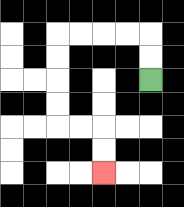{'start': '[6, 3]', 'end': '[4, 7]', 'path_directions': 'U,U,L,L,L,L,D,D,D,D,R,R,D,D', 'path_coordinates': '[[6, 3], [6, 2], [6, 1], [5, 1], [4, 1], [3, 1], [2, 1], [2, 2], [2, 3], [2, 4], [2, 5], [3, 5], [4, 5], [4, 6], [4, 7]]'}